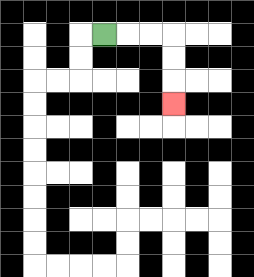{'start': '[4, 1]', 'end': '[7, 4]', 'path_directions': 'R,R,R,D,D,D', 'path_coordinates': '[[4, 1], [5, 1], [6, 1], [7, 1], [7, 2], [7, 3], [7, 4]]'}